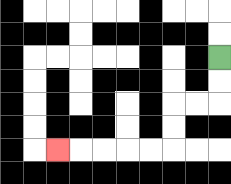{'start': '[9, 2]', 'end': '[2, 6]', 'path_directions': 'D,D,L,L,D,D,L,L,L,L,L', 'path_coordinates': '[[9, 2], [9, 3], [9, 4], [8, 4], [7, 4], [7, 5], [7, 6], [6, 6], [5, 6], [4, 6], [3, 6], [2, 6]]'}